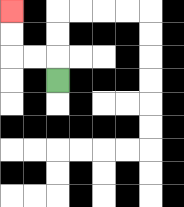{'start': '[2, 3]', 'end': '[0, 0]', 'path_directions': 'U,L,L,U,U', 'path_coordinates': '[[2, 3], [2, 2], [1, 2], [0, 2], [0, 1], [0, 0]]'}